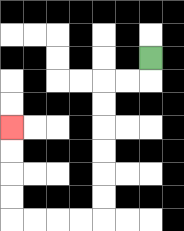{'start': '[6, 2]', 'end': '[0, 5]', 'path_directions': 'D,L,L,D,D,D,D,D,D,L,L,L,L,U,U,U,U', 'path_coordinates': '[[6, 2], [6, 3], [5, 3], [4, 3], [4, 4], [4, 5], [4, 6], [4, 7], [4, 8], [4, 9], [3, 9], [2, 9], [1, 9], [0, 9], [0, 8], [0, 7], [0, 6], [0, 5]]'}